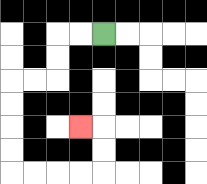{'start': '[4, 1]', 'end': '[3, 5]', 'path_directions': 'L,L,D,D,L,L,D,D,D,D,R,R,R,R,U,U,L', 'path_coordinates': '[[4, 1], [3, 1], [2, 1], [2, 2], [2, 3], [1, 3], [0, 3], [0, 4], [0, 5], [0, 6], [0, 7], [1, 7], [2, 7], [3, 7], [4, 7], [4, 6], [4, 5], [3, 5]]'}